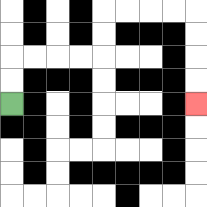{'start': '[0, 4]', 'end': '[8, 4]', 'path_directions': 'U,U,R,R,R,R,U,U,R,R,R,R,D,D,D,D', 'path_coordinates': '[[0, 4], [0, 3], [0, 2], [1, 2], [2, 2], [3, 2], [4, 2], [4, 1], [4, 0], [5, 0], [6, 0], [7, 0], [8, 0], [8, 1], [8, 2], [8, 3], [8, 4]]'}